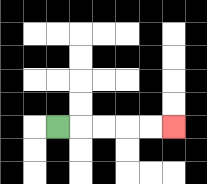{'start': '[2, 5]', 'end': '[7, 5]', 'path_directions': 'R,R,R,R,R', 'path_coordinates': '[[2, 5], [3, 5], [4, 5], [5, 5], [6, 5], [7, 5]]'}